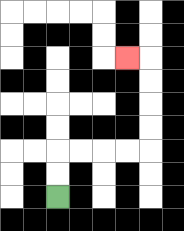{'start': '[2, 8]', 'end': '[5, 2]', 'path_directions': 'U,U,R,R,R,R,U,U,U,U,L', 'path_coordinates': '[[2, 8], [2, 7], [2, 6], [3, 6], [4, 6], [5, 6], [6, 6], [6, 5], [6, 4], [6, 3], [6, 2], [5, 2]]'}